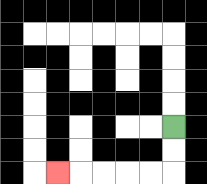{'start': '[7, 5]', 'end': '[2, 7]', 'path_directions': 'D,D,L,L,L,L,L', 'path_coordinates': '[[7, 5], [7, 6], [7, 7], [6, 7], [5, 7], [4, 7], [3, 7], [2, 7]]'}